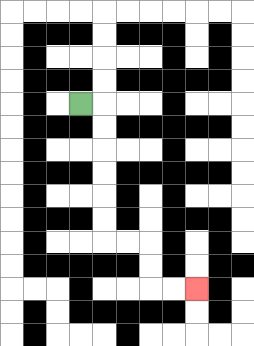{'start': '[3, 4]', 'end': '[8, 12]', 'path_directions': 'R,D,D,D,D,D,D,R,R,D,D,R,R', 'path_coordinates': '[[3, 4], [4, 4], [4, 5], [4, 6], [4, 7], [4, 8], [4, 9], [4, 10], [5, 10], [6, 10], [6, 11], [6, 12], [7, 12], [8, 12]]'}